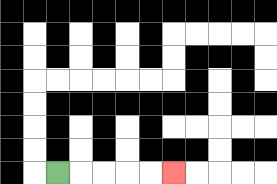{'start': '[2, 7]', 'end': '[7, 7]', 'path_directions': 'R,R,R,R,R', 'path_coordinates': '[[2, 7], [3, 7], [4, 7], [5, 7], [6, 7], [7, 7]]'}